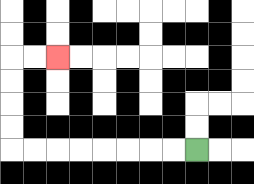{'start': '[8, 6]', 'end': '[2, 2]', 'path_directions': 'L,L,L,L,L,L,L,L,U,U,U,U,R,R', 'path_coordinates': '[[8, 6], [7, 6], [6, 6], [5, 6], [4, 6], [3, 6], [2, 6], [1, 6], [0, 6], [0, 5], [0, 4], [0, 3], [0, 2], [1, 2], [2, 2]]'}